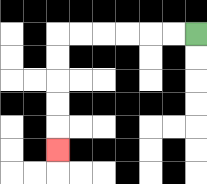{'start': '[8, 1]', 'end': '[2, 6]', 'path_directions': 'L,L,L,L,L,L,D,D,D,D,D', 'path_coordinates': '[[8, 1], [7, 1], [6, 1], [5, 1], [4, 1], [3, 1], [2, 1], [2, 2], [2, 3], [2, 4], [2, 5], [2, 6]]'}